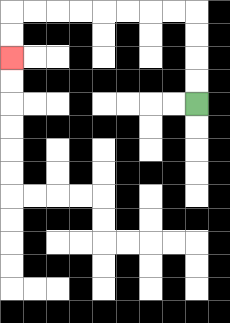{'start': '[8, 4]', 'end': '[0, 2]', 'path_directions': 'U,U,U,U,L,L,L,L,L,L,L,L,D,D', 'path_coordinates': '[[8, 4], [8, 3], [8, 2], [8, 1], [8, 0], [7, 0], [6, 0], [5, 0], [4, 0], [3, 0], [2, 0], [1, 0], [0, 0], [0, 1], [0, 2]]'}